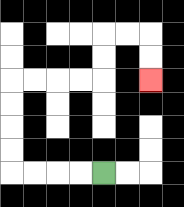{'start': '[4, 7]', 'end': '[6, 3]', 'path_directions': 'L,L,L,L,U,U,U,U,R,R,R,R,U,U,R,R,D,D', 'path_coordinates': '[[4, 7], [3, 7], [2, 7], [1, 7], [0, 7], [0, 6], [0, 5], [0, 4], [0, 3], [1, 3], [2, 3], [3, 3], [4, 3], [4, 2], [4, 1], [5, 1], [6, 1], [6, 2], [6, 3]]'}